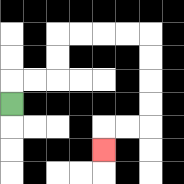{'start': '[0, 4]', 'end': '[4, 6]', 'path_directions': 'U,R,R,U,U,R,R,R,R,D,D,D,D,L,L,D', 'path_coordinates': '[[0, 4], [0, 3], [1, 3], [2, 3], [2, 2], [2, 1], [3, 1], [4, 1], [5, 1], [6, 1], [6, 2], [6, 3], [6, 4], [6, 5], [5, 5], [4, 5], [4, 6]]'}